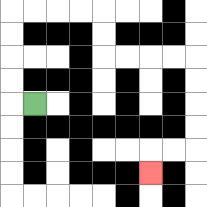{'start': '[1, 4]', 'end': '[6, 7]', 'path_directions': 'L,U,U,U,U,R,R,R,R,D,D,R,R,R,R,D,D,D,D,L,L,D', 'path_coordinates': '[[1, 4], [0, 4], [0, 3], [0, 2], [0, 1], [0, 0], [1, 0], [2, 0], [3, 0], [4, 0], [4, 1], [4, 2], [5, 2], [6, 2], [7, 2], [8, 2], [8, 3], [8, 4], [8, 5], [8, 6], [7, 6], [6, 6], [6, 7]]'}